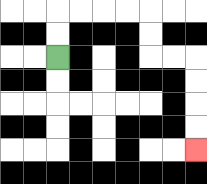{'start': '[2, 2]', 'end': '[8, 6]', 'path_directions': 'U,U,R,R,R,R,D,D,R,R,D,D,D,D', 'path_coordinates': '[[2, 2], [2, 1], [2, 0], [3, 0], [4, 0], [5, 0], [6, 0], [6, 1], [6, 2], [7, 2], [8, 2], [8, 3], [8, 4], [8, 5], [8, 6]]'}